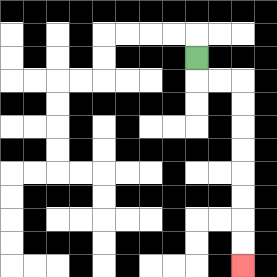{'start': '[8, 2]', 'end': '[10, 11]', 'path_directions': 'D,R,R,D,D,D,D,D,D,D,D', 'path_coordinates': '[[8, 2], [8, 3], [9, 3], [10, 3], [10, 4], [10, 5], [10, 6], [10, 7], [10, 8], [10, 9], [10, 10], [10, 11]]'}